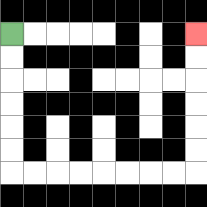{'start': '[0, 1]', 'end': '[8, 1]', 'path_directions': 'D,D,D,D,D,D,R,R,R,R,R,R,R,R,U,U,U,U,U,U', 'path_coordinates': '[[0, 1], [0, 2], [0, 3], [0, 4], [0, 5], [0, 6], [0, 7], [1, 7], [2, 7], [3, 7], [4, 7], [5, 7], [6, 7], [7, 7], [8, 7], [8, 6], [8, 5], [8, 4], [8, 3], [8, 2], [8, 1]]'}